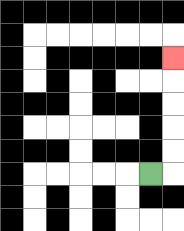{'start': '[6, 7]', 'end': '[7, 2]', 'path_directions': 'R,U,U,U,U,U', 'path_coordinates': '[[6, 7], [7, 7], [7, 6], [7, 5], [7, 4], [7, 3], [7, 2]]'}